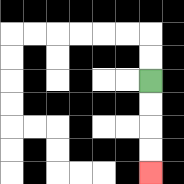{'start': '[6, 3]', 'end': '[6, 7]', 'path_directions': 'D,D,D,D', 'path_coordinates': '[[6, 3], [6, 4], [6, 5], [6, 6], [6, 7]]'}